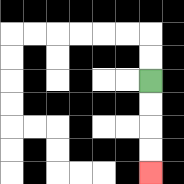{'start': '[6, 3]', 'end': '[6, 7]', 'path_directions': 'D,D,D,D', 'path_coordinates': '[[6, 3], [6, 4], [6, 5], [6, 6], [6, 7]]'}